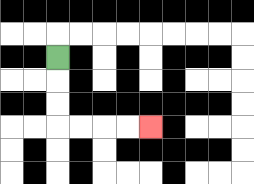{'start': '[2, 2]', 'end': '[6, 5]', 'path_directions': 'D,D,D,R,R,R,R', 'path_coordinates': '[[2, 2], [2, 3], [2, 4], [2, 5], [3, 5], [4, 5], [5, 5], [6, 5]]'}